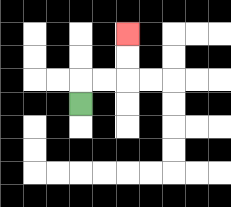{'start': '[3, 4]', 'end': '[5, 1]', 'path_directions': 'U,R,R,U,U', 'path_coordinates': '[[3, 4], [3, 3], [4, 3], [5, 3], [5, 2], [5, 1]]'}